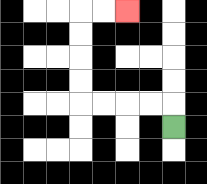{'start': '[7, 5]', 'end': '[5, 0]', 'path_directions': 'U,L,L,L,L,U,U,U,U,R,R', 'path_coordinates': '[[7, 5], [7, 4], [6, 4], [5, 4], [4, 4], [3, 4], [3, 3], [3, 2], [3, 1], [3, 0], [4, 0], [5, 0]]'}